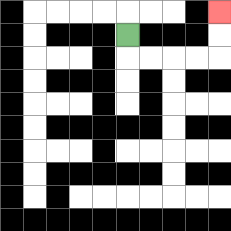{'start': '[5, 1]', 'end': '[9, 0]', 'path_directions': 'D,R,R,R,R,U,U', 'path_coordinates': '[[5, 1], [5, 2], [6, 2], [7, 2], [8, 2], [9, 2], [9, 1], [9, 0]]'}